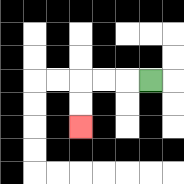{'start': '[6, 3]', 'end': '[3, 5]', 'path_directions': 'L,L,L,D,D', 'path_coordinates': '[[6, 3], [5, 3], [4, 3], [3, 3], [3, 4], [3, 5]]'}